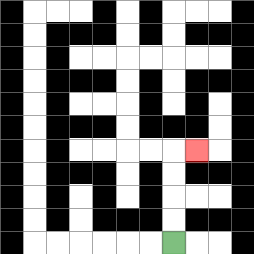{'start': '[7, 10]', 'end': '[8, 6]', 'path_directions': 'U,U,U,U,R', 'path_coordinates': '[[7, 10], [7, 9], [7, 8], [7, 7], [7, 6], [8, 6]]'}